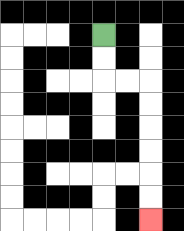{'start': '[4, 1]', 'end': '[6, 9]', 'path_directions': 'D,D,R,R,D,D,D,D,D,D', 'path_coordinates': '[[4, 1], [4, 2], [4, 3], [5, 3], [6, 3], [6, 4], [6, 5], [6, 6], [6, 7], [6, 8], [6, 9]]'}